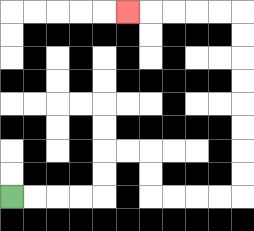{'start': '[0, 8]', 'end': '[5, 0]', 'path_directions': 'R,R,R,R,U,U,R,R,D,D,R,R,R,R,U,U,U,U,U,U,U,U,L,L,L,L,L', 'path_coordinates': '[[0, 8], [1, 8], [2, 8], [3, 8], [4, 8], [4, 7], [4, 6], [5, 6], [6, 6], [6, 7], [6, 8], [7, 8], [8, 8], [9, 8], [10, 8], [10, 7], [10, 6], [10, 5], [10, 4], [10, 3], [10, 2], [10, 1], [10, 0], [9, 0], [8, 0], [7, 0], [6, 0], [5, 0]]'}